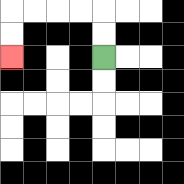{'start': '[4, 2]', 'end': '[0, 2]', 'path_directions': 'U,U,L,L,L,L,D,D', 'path_coordinates': '[[4, 2], [4, 1], [4, 0], [3, 0], [2, 0], [1, 0], [0, 0], [0, 1], [0, 2]]'}